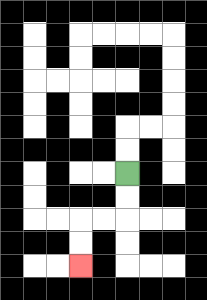{'start': '[5, 7]', 'end': '[3, 11]', 'path_directions': 'D,D,L,L,D,D', 'path_coordinates': '[[5, 7], [5, 8], [5, 9], [4, 9], [3, 9], [3, 10], [3, 11]]'}